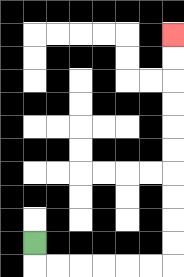{'start': '[1, 10]', 'end': '[7, 1]', 'path_directions': 'D,R,R,R,R,R,R,U,U,U,U,U,U,U,U,U,U', 'path_coordinates': '[[1, 10], [1, 11], [2, 11], [3, 11], [4, 11], [5, 11], [6, 11], [7, 11], [7, 10], [7, 9], [7, 8], [7, 7], [7, 6], [7, 5], [7, 4], [7, 3], [7, 2], [7, 1]]'}